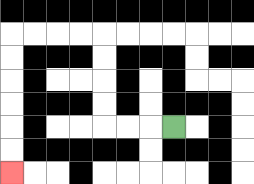{'start': '[7, 5]', 'end': '[0, 7]', 'path_directions': 'L,L,L,U,U,U,U,L,L,L,L,D,D,D,D,D,D', 'path_coordinates': '[[7, 5], [6, 5], [5, 5], [4, 5], [4, 4], [4, 3], [4, 2], [4, 1], [3, 1], [2, 1], [1, 1], [0, 1], [0, 2], [0, 3], [0, 4], [0, 5], [0, 6], [0, 7]]'}